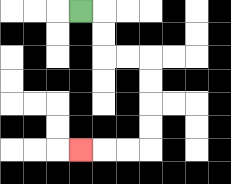{'start': '[3, 0]', 'end': '[3, 6]', 'path_directions': 'R,D,D,R,R,D,D,D,D,L,L,L', 'path_coordinates': '[[3, 0], [4, 0], [4, 1], [4, 2], [5, 2], [6, 2], [6, 3], [6, 4], [6, 5], [6, 6], [5, 6], [4, 6], [3, 6]]'}